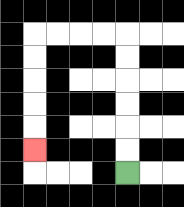{'start': '[5, 7]', 'end': '[1, 6]', 'path_directions': 'U,U,U,U,U,U,L,L,L,L,D,D,D,D,D', 'path_coordinates': '[[5, 7], [5, 6], [5, 5], [5, 4], [5, 3], [5, 2], [5, 1], [4, 1], [3, 1], [2, 1], [1, 1], [1, 2], [1, 3], [1, 4], [1, 5], [1, 6]]'}